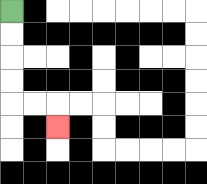{'start': '[0, 0]', 'end': '[2, 5]', 'path_directions': 'D,D,D,D,R,R,D', 'path_coordinates': '[[0, 0], [0, 1], [0, 2], [0, 3], [0, 4], [1, 4], [2, 4], [2, 5]]'}